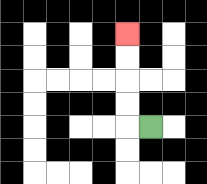{'start': '[6, 5]', 'end': '[5, 1]', 'path_directions': 'L,U,U,U,U', 'path_coordinates': '[[6, 5], [5, 5], [5, 4], [5, 3], [5, 2], [5, 1]]'}